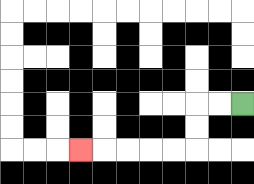{'start': '[10, 4]', 'end': '[3, 6]', 'path_directions': 'L,L,D,D,L,L,L,L,L', 'path_coordinates': '[[10, 4], [9, 4], [8, 4], [8, 5], [8, 6], [7, 6], [6, 6], [5, 6], [4, 6], [3, 6]]'}